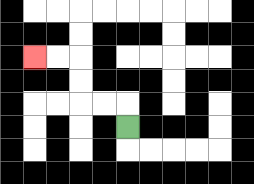{'start': '[5, 5]', 'end': '[1, 2]', 'path_directions': 'U,L,L,U,U,L,L', 'path_coordinates': '[[5, 5], [5, 4], [4, 4], [3, 4], [3, 3], [3, 2], [2, 2], [1, 2]]'}